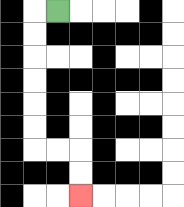{'start': '[2, 0]', 'end': '[3, 8]', 'path_directions': 'L,D,D,D,D,D,D,R,R,D,D', 'path_coordinates': '[[2, 0], [1, 0], [1, 1], [1, 2], [1, 3], [1, 4], [1, 5], [1, 6], [2, 6], [3, 6], [3, 7], [3, 8]]'}